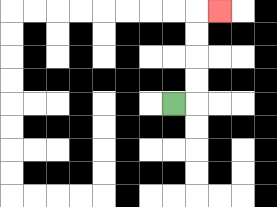{'start': '[7, 4]', 'end': '[9, 0]', 'path_directions': 'R,U,U,U,U,R', 'path_coordinates': '[[7, 4], [8, 4], [8, 3], [8, 2], [8, 1], [8, 0], [9, 0]]'}